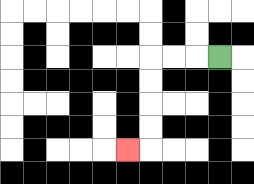{'start': '[9, 2]', 'end': '[5, 6]', 'path_directions': 'L,L,L,D,D,D,D,L', 'path_coordinates': '[[9, 2], [8, 2], [7, 2], [6, 2], [6, 3], [6, 4], [6, 5], [6, 6], [5, 6]]'}